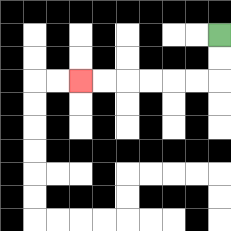{'start': '[9, 1]', 'end': '[3, 3]', 'path_directions': 'D,D,L,L,L,L,L,L', 'path_coordinates': '[[9, 1], [9, 2], [9, 3], [8, 3], [7, 3], [6, 3], [5, 3], [4, 3], [3, 3]]'}